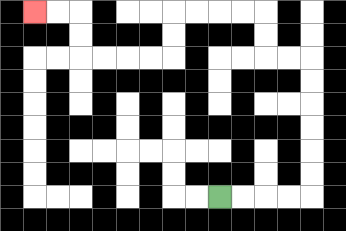{'start': '[9, 8]', 'end': '[1, 0]', 'path_directions': 'R,R,R,R,U,U,U,U,U,U,L,L,U,U,L,L,L,L,D,D,L,L,L,L,U,U,L,L', 'path_coordinates': '[[9, 8], [10, 8], [11, 8], [12, 8], [13, 8], [13, 7], [13, 6], [13, 5], [13, 4], [13, 3], [13, 2], [12, 2], [11, 2], [11, 1], [11, 0], [10, 0], [9, 0], [8, 0], [7, 0], [7, 1], [7, 2], [6, 2], [5, 2], [4, 2], [3, 2], [3, 1], [3, 0], [2, 0], [1, 0]]'}